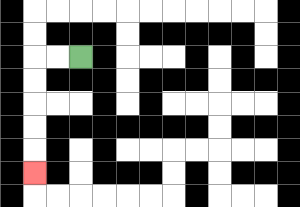{'start': '[3, 2]', 'end': '[1, 7]', 'path_directions': 'L,L,D,D,D,D,D', 'path_coordinates': '[[3, 2], [2, 2], [1, 2], [1, 3], [1, 4], [1, 5], [1, 6], [1, 7]]'}